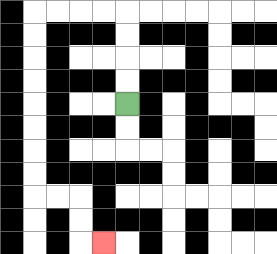{'start': '[5, 4]', 'end': '[4, 10]', 'path_directions': 'U,U,U,U,L,L,L,L,D,D,D,D,D,D,D,D,R,R,D,D,R', 'path_coordinates': '[[5, 4], [5, 3], [5, 2], [5, 1], [5, 0], [4, 0], [3, 0], [2, 0], [1, 0], [1, 1], [1, 2], [1, 3], [1, 4], [1, 5], [1, 6], [1, 7], [1, 8], [2, 8], [3, 8], [3, 9], [3, 10], [4, 10]]'}